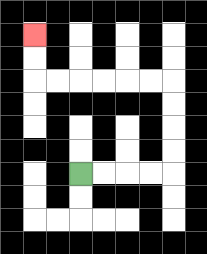{'start': '[3, 7]', 'end': '[1, 1]', 'path_directions': 'R,R,R,R,U,U,U,U,L,L,L,L,L,L,U,U', 'path_coordinates': '[[3, 7], [4, 7], [5, 7], [6, 7], [7, 7], [7, 6], [7, 5], [7, 4], [7, 3], [6, 3], [5, 3], [4, 3], [3, 3], [2, 3], [1, 3], [1, 2], [1, 1]]'}